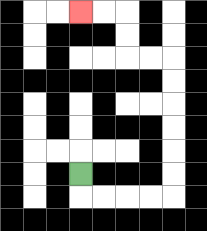{'start': '[3, 7]', 'end': '[3, 0]', 'path_directions': 'D,R,R,R,R,U,U,U,U,U,U,L,L,U,U,L,L', 'path_coordinates': '[[3, 7], [3, 8], [4, 8], [5, 8], [6, 8], [7, 8], [7, 7], [7, 6], [7, 5], [7, 4], [7, 3], [7, 2], [6, 2], [5, 2], [5, 1], [5, 0], [4, 0], [3, 0]]'}